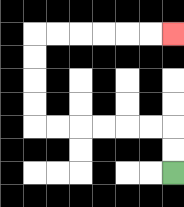{'start': '[7, 7]', 'end': '[7, 1]', 'path_directions': 'U,U,L,L,L,L,L,L,U,U,U,U,R,R,R,R,R,R', 'path_coordinates': '[[7, 7], [7, 6], [7, 5], [6, 5], [5, 5], [4, 5], [3, 5], [2, 5], [1, 5], [1, 4], [1, 3], [1, 2], [1, 1], [2, 1], [3, 1], [4, 1], [5, 1], [6, 1], [7, 1]]'}